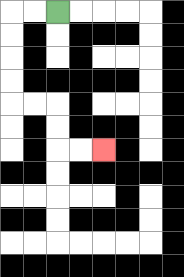{'start': '[2, 0]', 'end': '[4, 6]', 'path_directions': 'L,L,D,D,D,D,R,R,D,D,R,R', 'path_coordinates': '[[2, 0], [1, 0], [0, 0], [0, 1], [0, 2], [0, 3], [0, 4], [1, 4], [2, 4], [2, 5], [2, 6], [3, 6], [4, 6]]'}